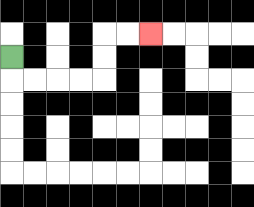{'start': '[0, 2]', 'end': '[6, 1]', 'path_directions': 'D,R,R,R,R,U,U,R,R', 'path_coordinates': '[[0, 2], [0, 3], [1, 3], [2, 3], [3, 3], [4, 3], [4, 2], [4, 1], [5, 1], [6, 1]]'}